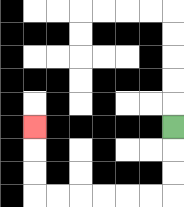{'start': '[7, 5]', 'end': '[1, 5]', 'path_directions': 'D,D,D,L,L,L,L,L,L,U,U,U', 'path_coordinates': '[[7, 5], [7, 6], [7, 7], [7, 8], [6, 8], [5, 8], [4, 8], [3, 8], [2, 8], [1, 8], [1, 7], [1, 6], [1, 5]]'}